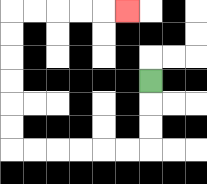{'start': '[6, 3]', 'end': '[5, 0]', 'path_directions': 'D,D,D,L,L,L,L,L,L,U,U,U,U,U,U,R,R,R,R,R', 'path_coordinates': '[[6, 3], [6, 4], [6, 5], [6, 6], [5, 6], [4, 6], [3, 6], [2, 6], [1, 6], [0, 6], [0, 5], [0, 4], [0, 3], [0, 2], [0, 1], [0, 0], [1, 0], [2, 0], [3, 0], [4, 0], [5, 0]]'}